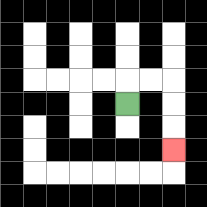{'start': '[5, 4]', 'end': '[7, 6]', 'path_directions': 'U,R,R,D,D,D', 'path_coordinates': '[[5, 4], [5, 3], [6, 3], [7, 3], [7, 4], [7, 5], [7, 6]]'}